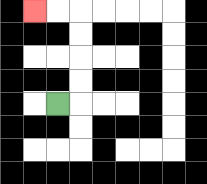{'start': '[2, 4]', 'end': '[1, 0]', 'path_directions': 'R,U,U,U,U,L,L', 'path_coordinates': '[[2, 4], [3, 4], [3, 3], [3, 2], [3, 1], [3, 0], [2, 0], [1, 0]]'}